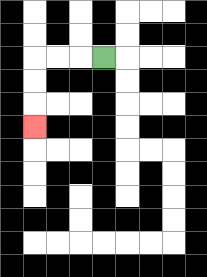{'start': '[4, 2]', 'end': '[1, 5]', 'path_directions': 'L,L,L,D,D,D', 'path_coordinates': '[[4, 2], [3, 2], [2, 2], [1, 2], [1, 3], [1, 4], [1, 5]]'}